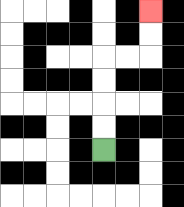{'start': '[4, 6]', 'end': '[6, 0]', 'path_directions': 'U,U,U,U,R,R,U,U', 'path_coordinates': '[[4, 6], [4, 5], [4, 4], [4, 3], [4, 2], [5, 2], [6, 2], [6, 1], [6, 0]]'}